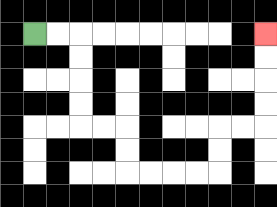{'start': '[1, 1]', 'end': '[11, 1]', 'path_directions': 'R,R,D,D,D,D,R,R,D,D,R,R,R,R,U,U,R,R,U,U,U,U', 'path_coordinates': '[[1, 1], [2, 1], [3, 1], [3, 2], [3, 3], [3, 4], [3, 5], [4, 5], [5, 5], [5, 6], [5, 7], [6, 7], [7, 7], [8, 7], [9, 7], [9, 6], [9, 5], [10, 5], [11, 5], [11, 4], [11, 3], [11, 2], [11, 1]]'}